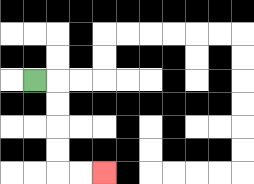{'start': '[1, 3]', 'end': '[4, 7]', 'path_directions': 'R,D,D,D,D,R,R', 'path_coordinates': '[[1, 3], [2, 3], [2, 4], [2, 5], [2, 6], [2, 7], [3, 7], [4, 7]]'}